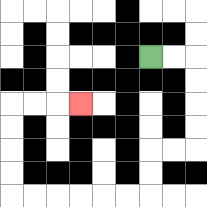{'start': '[6, 2]', 'end': '[3, 4]', 'path_directions': 'R,R,D,D,D,D,L,L,D,D,L,L,L,L,L,L,U,U,U,U,R,R,R', 'path_coordinates': '[[6, 2], [7, 2], [8, 2], [8, 3], [8, 4], [8, 5], [8, 6], [7, 6], [6, 6], [6, 7], [6, 8], [5, 8], [4, 8], [3, 8], [2, 8], [1, 8], [0, 8], [0, 7], [0, 6], [0, 5], [0, 4], [1, 4], [2, 4], [3, 4]]'}